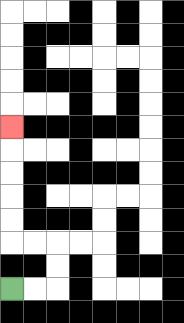{'start': '[0, 12]', 'end': '[0, 5]', 'path_directions': 'R,R,U,U,L,L,U,U,U,U,U', 'path_coordinates': '[[0, 12], [1, 12], [2, 12], [2, 11], [2, 10], [1, 10], [0, 10], [0, 9], [0, 8], [0, 7], [0, 6], [0, 5]]'}